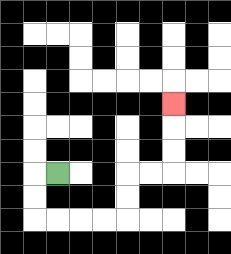{'start': '[2, 7]', 'end': '[7, 4]', 'path_directions': 'L,D,D,R,R,R,R,U,U,R,R,U,U,U', 'path_coordinates': '[[2, 7], [1, 7], [1, 8], [1, 9], [2, 9], [3, 9], [4, 9], [5, 9], [5, 8], [5, 7], [6, 7], [7, 7], [7, 6], [7, 5], [7, 4]]'}